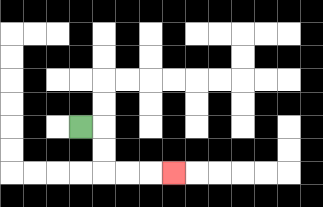{'start': '[3, 5]', 'end': '[7, 7]', 'path_directions': 'R,D,D,R,R,R', 'path_coordinates': '[[3, 5], [4, 5], [4, 6], [4, 7], [5, 7], [6, 7], [7, 7]]'}